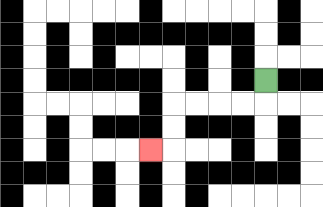{'start': '[11, 3]', 'end': '[6, 6]', 'path_directions': 'D,L,L,L,L,D,D,L', 'path_coordinates': '[[11, 3], [11, 4], [10, 4], [9, 4], [8, 4], [7, 4], [7, 5], [7, 6], [6, 6]]'}